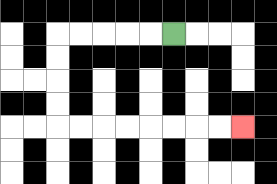{'start': '[7, 1]', 'end': '[10, 5]', 'path_directions': 'L,L,L,L,L,D,D,D,D,R,R,R,R,R,R,R,R', 'path_coordinates': '[[7, 1], [6, 1], [5, 1], [4, 1], [3, 1], [2, 1], [2, 2], [2, 3], [2, 4], [2, 5], [3, 5], [4, 5], [5, 5], [6, 5], [7, 5], [8, 5], [9, 5], [10, 5]]'}